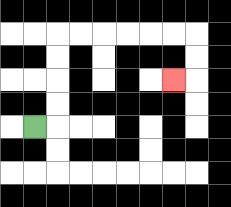{'start': '[1, 5]', 'end': '[7, 3]', 'path_directions': 'R,U,U,U,U,R,R,R,R,R,R,D,D,L', 'path_coordinates': '[[1, 5], [2, 5], [2, 4], [2, 3], [2, 2], [2, 1], [3, 1], [4, 1], [5, 1], [6, 1], [7, 1], [8, 1], [8, 2], [8, 3], [7, 3]]'}